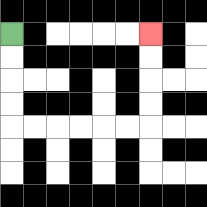{'start': '[0, 1]', 'end': '[6, 1]', 'path_directions': 'D,D,D,D,R,R,R,R,R,R,U,U,U,U', 'path_coordinates': '[[0, 1], [0, 2], [0, 3], [0, 4], [0, 5], [1, 5], [2, 5], [3, 5], [4, 5], [5, 5], [6, 5], [6, 4], [6, 3], [6, 2], [6, 1]]'}